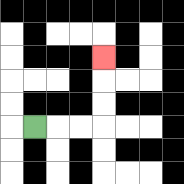{'start': '[1, 5]', 'end': '[4, 2]', 'path_directions': 'R,R,R,U,U,U', 'path_coordinates': '[[1, 5], [2, 5], [3, 5], [4, 5], [4, 4], [4, 3], [4, 2]]'}